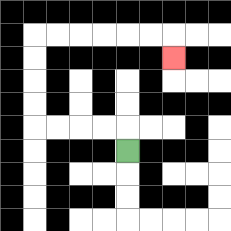{'start': '[5, 6]', 'end': '[7, 2]', 'path_directions': 'U,L,L,L,L,U,U,U,U,R,R,R,R,R,R,D', 'path_coordinates': '[[5, 6], [5, 5], [4, 5], [3, 5], [2, 5], [1, 5], [1, 4], [1, 3], [1, 2], [1, 1], [2, 1], [3, 1], [4, 1], [5, 1], [6, 1], [7, 1], [7, 2]]'}